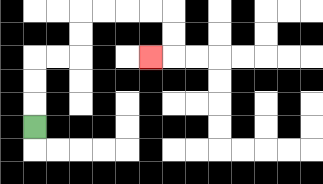{'start': '[1, 5]', 'end': '[6, 2]', 'path_directions': 'U,U,U,R,R,U,U,R,R,R,R,D,D,L', 'path_coordinates': '[[1, 5], [1, 4], [1, 3], [1, 2], [2, 2], [3, 2], [3, 1], [3, 0], [4, 0], [5, 0], [6, 0], [7, 0], [7, 1], [7, 2], [6, 2]]'}